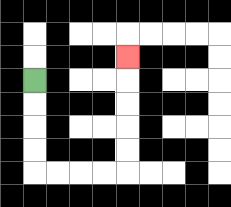{'start': '[1, 3]', 'end': '[5, 2]', 'path_directions': 'D,D,D,D,R,R,R,R,U,U,U,U,U', 'path_coordinates': '[[1, 3], [1, 4], [1, 5], [1, 6], [1, 7], [2, 7], [3, 7], [4, 7], [5, 7], [5, 6], [5, 5], [5, 4], [5, 3], [5, 2]]'}